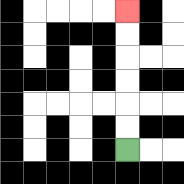{'start': '[5, 6]', 'end': '[5, 0]', 'path_directions': 'U,U,U,U,U,U', 'path_coordinates': '[[5, 6], [5, 5], [5, 4], [5, 3], [5, 2], [5, 1], [5, 0]]'}